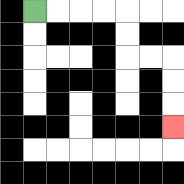{'start': '[1, 0]', 'end': '[7, 5]', 'path_directions': 'R,R,R,R,D,D,R,R,D,D,D', 'path_coordinates': '[[1, 0], [2, 0], [3, 0], [4, 0], [5, 0], [5, 1], [5, 2], [6, 2], [7, 2], [7, 3], [7, 4], [7, 5]]'}